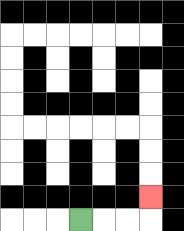{'start': '[3, 9]', 'end': '[6, 8]', 'path_directions': 'R,R,R,U', 'path_coordinates': '[[3, 9], [4, 9], [5, 9], [6, 9], [6, 8]]'}